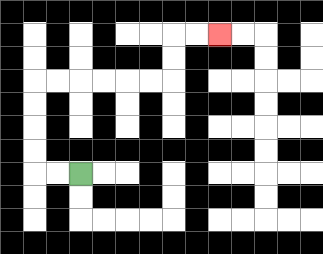{'start': '[3, 7]', 'end': '[9, 1]', 'path_directions': 'L,L,U,U,U,U,R,R,R,R,R,R,U,U,R,R', 'path_coordinates': '[[3, 7], [2, 7], [1, 7], [1, 6], [1, 5], [1, 4], [1, 3], [2, 3], [3, 3], [4, 3], [5, 3], [6, 3], [7, 3], [7, 2], [7, 1], [8, 1], [9, 1]]'}